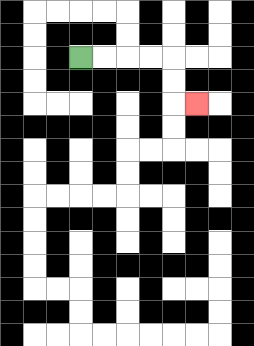{'start': '[3, 2]', 'end': '[8, 4]', 'path_directions': 'R,R,R,R,D,D,R', 'path_coordinates': '[[3, 2], [4, 2], [5, 2], [6, 2], [7, 2], [7, 3], [7, 4], [8, 4]]'}